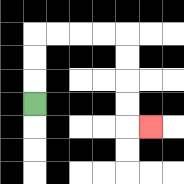{'start': '[1, 4]', 'end': '[6, 5]', 'path_directions': 'U,U,U,R,R,R,R,D,D,D,D,R', 'path_coordinates': '[[1, 4], [1, 3], [1, 2], [1, 1], [2, 1], [3, 1], [4, 1], [5, 1], [5, 2], [5, 3], [5, 4], [5, 5], [6, 5]]'}